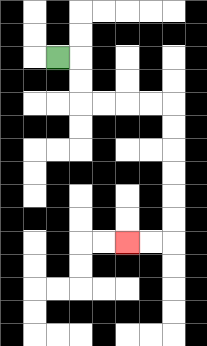{'start': '[2, 2]', 'end': '[5, 10]', 'path_directions': 'R,D,D,R,R,R,R,D,D,D,D,D,D,L,L', 'path_coordinates': '[[2, 2], [3, 2], [3, 3], [3, 4], [4, 4], [5, 4], [6, 4], [7, 4], [7, 5], [7, 6], [7, 7], [7, 8], [7, 9], [7, 10], [6, 10], [5, 10]]'}